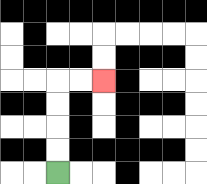{'start': '[2, 7]', 'end': '[4, 3]', 'path_directions': 'U,U,U,U,R,R', 'path_coordinates': '[[2, 7], [2, 6], [2, 5], [2, 4], [2, 3], [3, 3], [4, 3]]'}